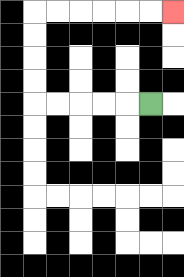{'start': '[6, 4]', 'end': '[7, 0]', 'path_directions': 'L,L,L,L,L,U,U,U,U,R,R,R,R,R,R', 'path_coordinates': '[[6, 4], [5, 4], [4, 4], [3, 4], [2, 4], [1, 4], [1, 3], [1, 2], [1, 1], [1, 0], [2, 0], [3, 0], [4, 0], [5, 0], [6, 0], [7, 0]]'}